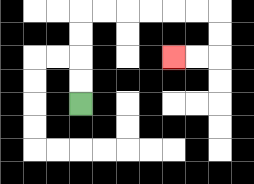{'start': '[3, 4]', 'end': '[7, 2]', 'path_directions': 'U,U,U,U,R,R,R,R,R,R,D,D,L,L', 'path_coordinates': '[[3, 4], [3, 3], [3, 2], [3, 1], [3, 0], [4, 0], [5, 0], [6, 0], [7, 0], [8, 0], [9, 0], [9, 1], [9, 2], [8, 2], [7, 2]]'}